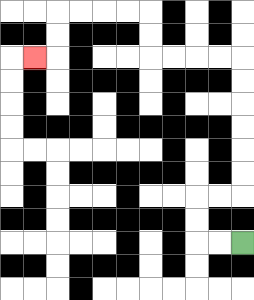{'start': '[10, 10]', 'end': '[1, 2]', 'path_directions': 'L,L,U,U,R,R,U,U,U,U,U,U,L,L,L,L,U,U,L,L,L,L,D,D,L', 'path_coordinates': '[[10, 10], [9, 10], [8, 10], [8, 9], [8, 8], [9, 8], [10, 8], [10, 7], [10, 6], [10, 5], [10, 4], [10, 3], [10, 2], [9, 2], [8, 2], [7, 2], [6, 2], [6, 1], [6, 0], [5, 0], [4, 0], [3, 0], [2, 0], [2, 1], [2, 2], [1, 2]]'}